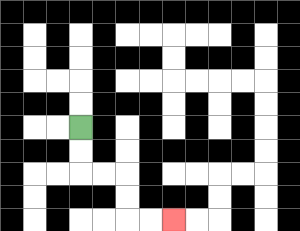{'start': '[3, 5]', 'end': '[7, 9]', 'path_directions': 'D,D,R,R,D,D,R,R', 'path_coordinates': '[[3, 5], [3, 6], [3, 7], [4, 7], [5, 7], [5, 8], [5, 9], [6, 9], [7, 9]]'}